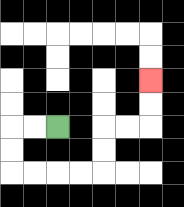{'start': '[2, 5]', 'end': '[6, 3]', 'path_directions': 'L,L,D,D,R,R,R,R,U,U,R,R,U,U', 'path_coordinates': '[[2, 5], [1, 5], [0, 5], [0, 6], [0, 7], [1, 7], [2, 7], [3, 7], [4, 7], [4, 6], [4, 5], [5, 5], [6, 5], [6, 4], [6, 3]]'}